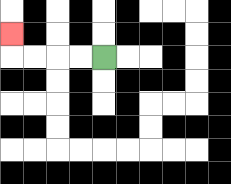{'start': '[4, 2]', 'end': '[0, 1]', 'path_directions': 'L,L,L,L,U', 'path_coordinates': '[[4, 2], [3, 2], [2, 2], [1, 2], [0, 2], [0, 1]]'}